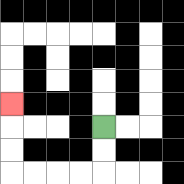{'start': '[4, 5]', 'end': '[0, 4]', 'path_directions': 'D,D,L,L,L,L,U,U,U', 'path_coordinates': '[[4, 5], [4, 6], [4, 7], [3, 7], [2, 7], [1, 7], [0, 7], [0, 6], [0, 5], [0, 4]]'}